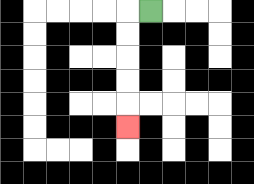{'start': '[6, 0]', 'end': '[5, 5]', 'path_directions': 'L,D,D,D,D,D', 'path_coordinates': '[[6, 0], [5, 0], [5, 1], [5, 2], [5, 3], [5, 4], [5, 5]]'}